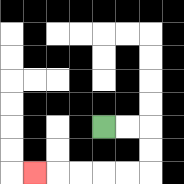{'start': '[4, 5]', 'end': '[1, 7]', 'path_directions': 'R,R,D,D,L,L,L,L,L', 'path_coordinates': '[[4, 5], [5, 5], [6, 5], [6, 6], [6, 7], [5, 7], [4, 7], [3, 7], [2, 7], [1, 7]]'}